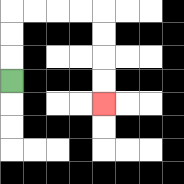{'start': '[0, 3]', 'end': '[4, 4]', 'path_directions': 'U,U,U,R,R,R,R,D,D,D,D', 'path_coordinates': '[[0, 3], [0, 2], [0, 1], [0, 0], [1, 0], [2, 0], [3, 0], [4, 0], [4, 1], [4, 2], [4, 3], [4, 4]]'}